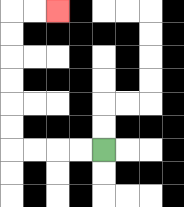{'start': '[4, 6]', 'end': '[2, 0]', 'path_directions': 'L,L,L,L,U,U,U,U,U,U,R,R', 'path_coordinates': '[[4, 6], [3, 6], [2, 6], [1, 6], [0, 6], [0, 5], [0, 4], [0, 3], [0, 2], [0, 1], [0, 0], [1, 0], [2, 0]]'}